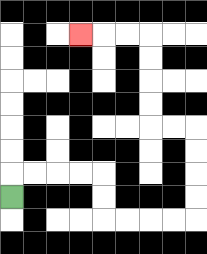{'start': '[0, 8]', 'end': '[3, 1]', 'path_directions': 'U,R,R,R,R,D,D,R,R,R,R,U,U,U,U,L,L,U,U,U,U,L,L,L', 'path_coordinates': '[[0, 8], [0, 7], [1, 7], [2, 7], [3, 7], [4, 7], [4, 8], [4, 9], [5, 9], [6, 9], [7, 9], [8, 9], [8, 8], [8, 7], [8, 6], [8, 5], [7, 5], [6, 5], [6, 4], [6, 3], [6, 2], [6, 1], [5, 1], [4, 1], [3, 1]]'}